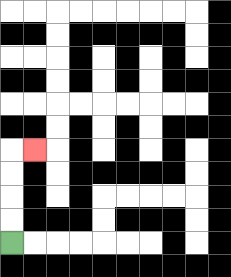{'start': '[0, 10]', 'end': '[1, 6]', 'path_directions': 'U,U,U,U,R', 'path_coordinates': '[[0, 10], [0, 9], [0, 8], [0, 7], [0, 6], [1, 6]]'}